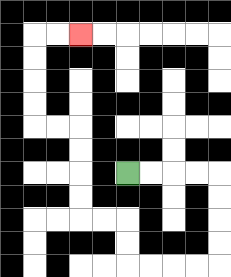{'start': '[5, 7]', 'end': '[3, 1]', 'path_directions': 'R,R,R,R,D,D,D,D,L,L,L,L,U,U,L,L,U,U,U,U,L,L,U,U,U,U,R,R', 'path_coordinates': '[[5, 7], [6, 7], [7, 7], [8, 7], [9, 7], [9, 8], [9, 9], [9, 10], [9, 11], [8, 11], [7, 11], [6, 11], [5, 11], [5, 10], [5, 9], [4, 9], [3, 9], [3, 8], [3, 7], [3, 6], [3, 5], [2, 5], [1, 5], [1, 4], [1, 3], [1, 2], [1, 1], [2, 1], [3, 1]]'}